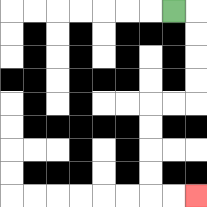{'start': '[7, 0]', 'end': '[8, 8]', 'path_directions': 'R,D,D,D,D,L,L,D,D,D,D,R,R', 'path_coordinates': '[[7, 0], [8, 0], [8, 1], [8, 2], [8, 3], [8, 4], [7, 4], [6, 4], [6, 5], [6, 6], [6, 7], [6, 8], [7, 8], [8, 8]]'}